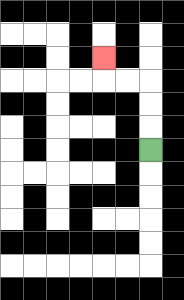{'start': '[6, 6]', 'end': '[4, 2]', 'path_directions': 'U,U,U,L,L,U', 'path_coordinates': '[[6, 6], [6, 5], [6, 4], [6, 3], [5, 3], [4, 3], [4, 2]]'}